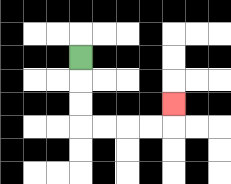{'start': '[3, 2]', 'end': '[7, 4]', 'path_directions': 'D,D,D,R,R,R,R,U', 'path_coordinates': '[[3, 2], [3, 3], [3, 4], [3, 5], [4, 5], [5, 5], [6, 5], [7, 5], [7, 4]]'}